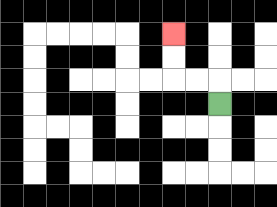{'start': '[9, 4]', 'end': '[7, 1]', 'path_directions': 'U,L,L,U,U', 'path_coordinates': '[[9, 4], [9, 3], [8, 3], [7, 3], [7, 2], [7, 1]]'}